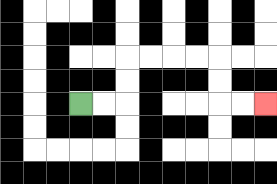{'start': '[3, 4]', 'end': '[11, 4]', 'path_directions': 'R,R,U,U,R,R,R,R,D,D,R,R', 'path_coordinates': '[[3, 4], [4, 4], [5, 4], [5, 3], [5, 2], [6, 2], [7, 2], [8, 2], [9, 2], [9, 3], [9, 4], [10, 4], [11, 4]]'}